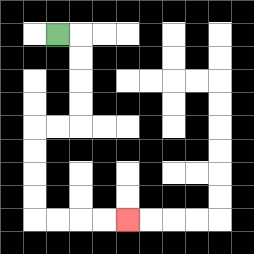{'start': '[2, 1]', 'end': '[5, 9]', 'path_directions': 'R,D,D,D,D,L,L,D,D,D,D,R,R,R,R', 'path_coordinates': '[[2, 1], [3, 1], [3, 2], [3, 3], [3, 4], [3, 5], [2, 5], [1, 5], [1, 6], [1, 7], [1, 8], [1, 9], [2, 9], [3, 9], [4, 9], [5, 9]]'}